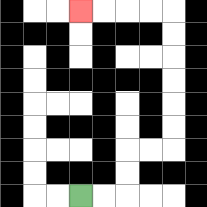{'start': '[3, 8]', 'end': '[3, 0]', 'path_directions': 'R,R,U,U,R,R,U,U,U,U,U,U,L,L,L,L', 'path_coordinates': '[[3, 8], [4, 8], [5, 8], [5, 7], [5, 6], [6, 6], [7, 6], [7, 5], [7, 4], [7, 3], [7, 2], [7, 1], [7, 0], [6, 0], [5, 0], [4, 0], [3, 0]]'}